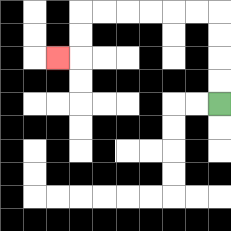{'start': '[9, 4]', 'end': '[2, 2]', 'path_directions': 'U,U,U,U,L,L,L,L,L,L,D,D,L', 'path_coordinates': '[[9, 4], [9, 3], [9, 2], [9, 1], [9, 0], [8, 0], [7, 0], [6, 0], [5, 0], [4, 0], [3, 0], [3, 1], [3, 2], [2, 2]]'}